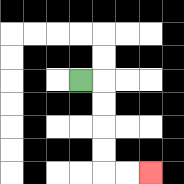{'start': '[3, 3]', 'end': '[6, 7]', 'path_directions': 'R,D,D,D,D,R,R', 'path_coordinates': '[[3, 3], [4, 3], [4, 4], [4, 5], [4, 6], [4, 7], [5, 7], [6, 7]]'}